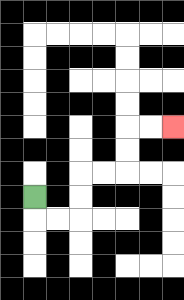{'start': '[1, 8]', 'end': '[7, 5]', 'path_directions': 'D,R,R,U,U,R,R,U,U,R,R', 'path_coordinates': '[[1, 8], [1, 9], [2, 9], [3, 9], [3, 8], [3, 7], [4, 7], [5, 7], [5, 6], [5, 5], [6, 5], [7, 5]]'}